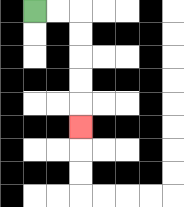{'start': '[1, 0]', 'end': '[3, 5]', 'path_directions': 'R,R,D,D,D,D,D', 'path_coordinates': '[[1, 0], [2, 0], [3, 0], [3, 1], [3, 2], [3, 3], [3, 4], [3, 5]]'}